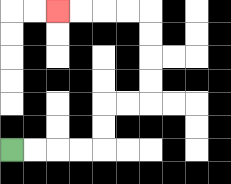{'start': '[0, 6]', 'end': '[2, 0]', 'path_directions': 'R,R,R,R,U,U,R,R,U,U,U,U,L,L,L,L', 'path_coordinates': '[[0, 6], [1, 6], [2, 6], [3, 6], [4, 6], [4, 5], [4, 4], [5, 4], [6, 4], [6, 3], [6, 2], [6, 1], [6, 0], [5, 0], [4, 0], [3, 0], [2, 0]]'}